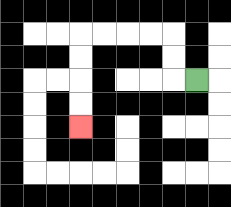{'start': '[8, 3]', 'end': '[3, 5]', 'path_directions': 'L,U,U,L,L,L,L,D,D,D,D', 'path_coordinates': '[[8, 3], [7, 3], [7, 2], [7, 1], [6, 1], [5, 1], [4, 1], [3, 1], [3, 2], [3, 3], [3, 4], [3, 5]]'}